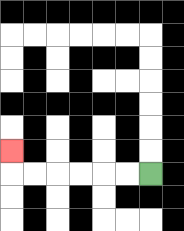{'start': '[6, 7]', 'end': '[0, 6]', 'path_directions': 'L,L,L,L,L,L,U', 'path_coordinates': '[[6, 7], [5, 7], [4, 7], [3, 7], [2, 7], [1, 7], [0, 7], [0, 6]]'}